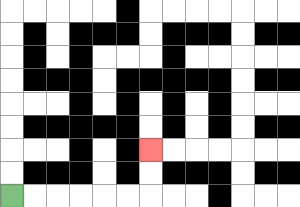{'start': '[0, 8]', 'end': '[6, 6]', 'path_directions': 'R,R,R,R,R,R,U,U', 'path_coordinates': '[[0, 8], [1, 8], [2, 8], [3, 8], [4, 8], [5, 8], [6, 8], [6, 7], [6, 6]]'}